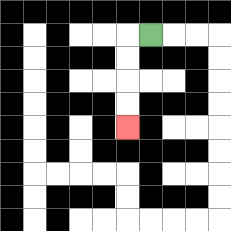{'start': '[6, 1]', 'end': '[5, 5]', 'path_directions': 'L,D,D,D,D', 'path_coordinates': '[[6, 1], [5, 1], [5, 2], [5, 3], [5, 4], [5, 5]]'}